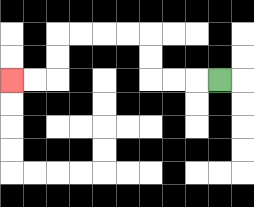{'start': '[9, 3]', 'end': '[0, 3]', 'path_directions': 'L,L,L,U,U,L,L,L,L,D,D,L,L', 'path_coordinates': '[[9, 3], [8, 3], [7, 3], [6, 3], [6, 2], [6, 1], [5, 1], [4, 1], [3, 1], [2, 1], [2, 2], [2, 3], [1, 3], [0, 3]]'}